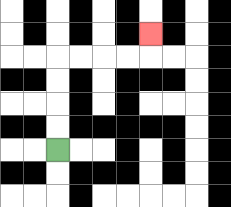{'start': '[2, 6]', 'end': '[6, 1]', 'path_directions': 'U,U,U,U,R,R,R,R,U', 'path_coordinates': '[[2, 6], [2, 5], [2, 4], [2, 3], [2, 2], [3, 2], [4, 2], [5, 2], [6, 2], [6, 1]]'}